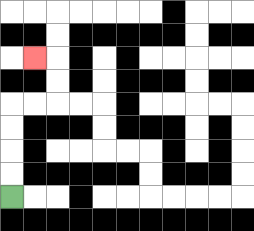{'start': '[0, 8]', 'end': '[1, 2]', 'path_directions': 'U,U,U,U,R,R,U,U,L', 'path_coordinates': '[[0, 8], [0, 7], [0, 6], [0, 5], [0, 4], [1, 4], [2, 4], [2, 3], [2, 2], [1, 2]]'}